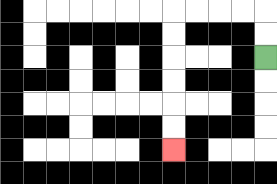{'start': '[11, 2]', 'end': '[7, 6]', 'path_directions': 'U,U,L,L,L,L,D,D,D,D,D,D', 'path_coordinates': '[[11, 2], [11, 1], [11, 0], [10, 0], [9, 0], [8, 0], [7, 0], [7, 1], [7, 2], [7, 3], [7, 4], [7, 5], [7, 6]]'}